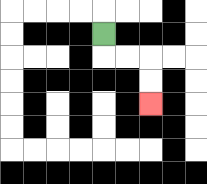{'start': '[4, 1]', 'end': '[6, 4]', 'path_directions': 'D,R,R,D,D', 'path_coordinates': '[[4, 1], [4, 2], [5, 2], [6, 2], [6, 3], [6, 4]]'}